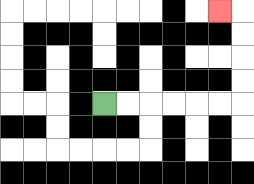{'start': '[4, 4]', 'end': '[9, 0]', 'path_directions': 'R,R,R,R,R,R,U,U,U,U,L', 'path_coordinates': '[[4, 4], [5, 4], [6, 4], [7, 4], [8, 4], [9, 4], [10, 4], [10, 3], [10, 2], [10, 1], [10, 0], [9, 0]]'}